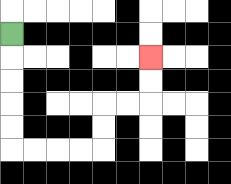{'start': '[0, 1]', 'end': '[6, 2]', 'path_directions': 'D,D,D,D,D,R,R,R,R,U,U,R,R,U,U', 'path_coordinates': '[[0, 1], [0, 2], [0, 3], [0, 4], [0, 5], [0, 6], [1, 6], [2, 6], [3, 6], [4, 6], [4, 5], [4, 4], [5, 4], [6, 4], [6, 3], [6, 2]]'}